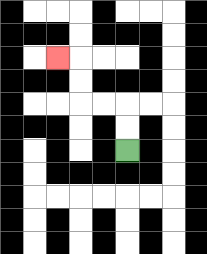{'start': '[5, 6]', 'end': '[2, 2]', 'path_directions': 'U,U,L,L,U,U,L', 'path_coordinates': '[[5, 6], [5, 5], [5, 4], [4, 4], [3, 4], [3, 3], [3, 2], [2, 2]]'}